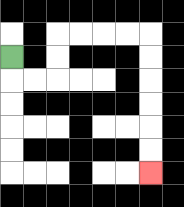{'start': '[0, 2]', 'end': '[6, 7]', 'path_directions': 'D,R,R,U,U,R,R,R,R,D,D,D,D,D,D', 'path_coordinates': '[[0, 2], [0, 3], [1, 3], [2, 3], [2, 2], [2, 1], [3, 1], [4, 1], [5, 1], [6, 1], [6, 2], [6, 3], [6, 4], [6, 5], [6, 6], [6, 7]]'}